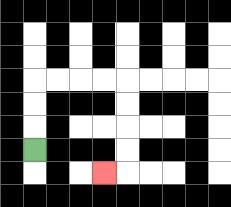{'start': '[1, 6]', 'end': '[4, 7]', 'path_directions': 'U,U,U,R,R,R,R,D,D,D,D,L', 'path_coordinates': '[[1, 6], [1, 5], [1, 4], [1, 3], [2, 3], [3, 3], [4, 3], [5, 3], [5, 4], [5, 5], [5, 6], [5, 7], [4, 7]]'}